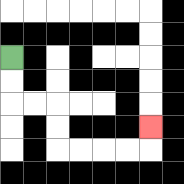{'start': '[0, 2]', 'end': '[6, 5]', 'path_directions': 'D,D,R,R,D,D,R,R,R,R,U', 'path_coordinates': '[[0, 2], [0, 3], [0, 4], [1, 4], [2, 4], [2, 5], [2, 6], [3, 6], [4, 6], [5, 6], [6, 6], [6, 5]]'}